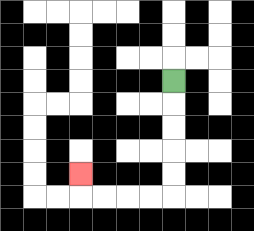{'start': '[7, 3]', 'end': '[3, 7]', 'path_directions': 'D,D,D,D,D,L,L,L,L,U', 'path_coordinates': '[[7, 3], [7, 4], [7, 5], [7, 6], [7, 7], [7, 8], [6, 8], [5, 8], [4, 8], [3, 8], [3, 7]]'}